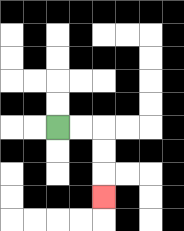{'start': '[2, 5]', 'end': '[4, 8]', 'path_directions': 'R,R,D,D,D', 'path_coordinates': '[[2, 5], [3, 5], [4, 5], [4, 6], [4, 7], [4, 8]]'}